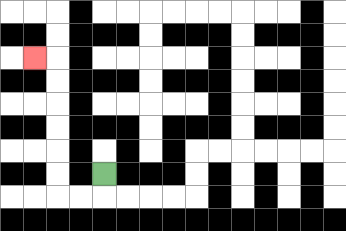{'start': '[4, 7]', 'end': '[1, 2]', 'path_directions': 'D,L,L,U,U,U,U,U,U,L', 'path_coordinates': '[[4, 7], [4, 8], [3, 8], [2, 8], [2, 7], [2, 6], [2, 5], [2, 4], [2, 3], [2, 2], [1, 2]]'}